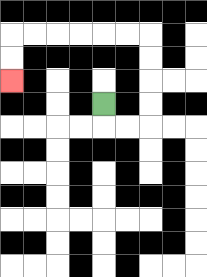{'start': '[4, 4]', 'end': '[0, 3]', 'path_directions': 'D,R,R,U,U,U,U,L,L,L,L,L,L,D,D', 'path_coordinates': '[[4, 4], [4, 5], [5, 5], [6, 5], [6, 4], [6, 3], [6, 2], [6, 1], [5, 1], [4, 1], [3, 1], [2, 1], [1, 1], [0, 1], [0, 2], [0, 3]]'}